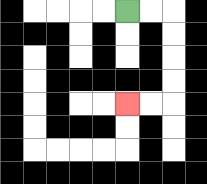{'start': '[5, 0]', 'end': '[5, 4]', 'path_directions': 'R,R,D,D,D,D,L,L', 'path_coordinates': '[[5, 0], [6, 0], [7, 0], [7, 1], [7, 2], [7, 3], [7, 4], [6, 4], [5, 4]]'}